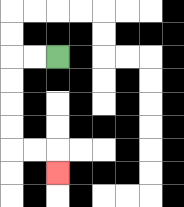{'start': '[2, 2]', 'end': '[2, 7]', 'path_directions': 'L,L,D,D,D,D,R,R,D', 'path_coordinates': '[[2, 2], [1, 2], [0, 2], [0, 3], [0, 4], [0, 5], [0, 6], [1, 6], [2, 6], [2, 7]]'}